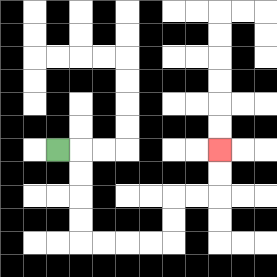{'start': '[2, 6]', 'end': '[9, 6]', 'path_directions': 'R,D,D,D,D,R,R,R,R,U,U,R,R,U,U', 'path_coordinates': '[[2, 6], [3, 6], [3, 7], [3, 8], [3, 9], [3, 10], [4, 10], [5, 10], [6, 10], [7, 10], [7, 9], [7, 8], [8, 8], [9, 8], [9, 7], [9, 6]]'}